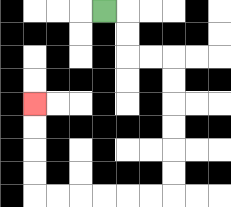{'start': '[4, 0]', 'end': '[1, 4]', 'path_directions': 'R,D,D,R,R,D,D,D,D,D,D,L,L,L,L,L,L,U,U,U,U', 'path_coordinates': '[[4, 0], [5, 0], [5, 1], [5, 2], [6, 2], [7, 2], [7, 3], [7, 4], [7, 5], [7, 6], [7, 7], [7, 8], [6, 8], [5, 8], [4, 8], [3, 8], [2, 8], [1, 8], [1, 7], [1, 6], [1, 5], [1, 4]]'}